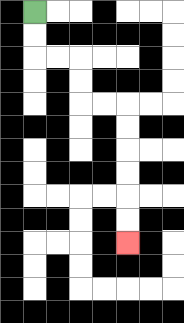{'start': '[1, 0]', 'end': '[5, 10]', 'path_directions': 'D,D,R,R,D,D,R,R,D,D,D,D,D,D', 'path_coordinates': '[[1, 0], [1, 1], [1, 2], [2, 2], [3, 2], [3, 3], [3, 4], [4, 4], [5, 4], [5, 5], [5, 6], [5, 7], [5, 8], [5, 9], [5, 10]]'}